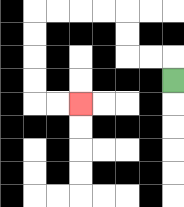{'start': '[7, 3]', 'end': '[3, 4]', 'path_directions': 'U,L,L,U,U,L,L,L,L,D,D,D,D,R,R', 'path_coordinates': '[[7, 3], [7, 2], [6, 2], [5, 2], [5, 1], [5, 0], [4, 0], [3, 0], [2, 0], [1, 0], [1, 1], [1, 2], [1, 3], [1, 4], [2, 4], [3, 4]]'}